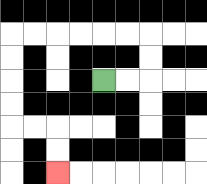{'start': '[4, 3]', 'end': '[2, 7]', 'path_directions': 'R,R,U,U,L,L,L,L,L,L,D,D,D,D,R,R,D,D', 'path_coordinates': '[[4, 3], [5, 3], [6, 3], [6, 2], [6, 1], [5, 1], [4, 1], [3, 1], [2, 1], [1, 1], [0, 1], [0, 2], [0, 3], [0, 4], [0, 5], [1, 5], [2, 5], [2, 6], [2, 7]]'}